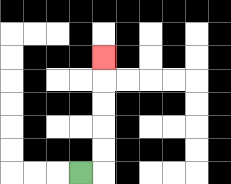{'start': '[3, 7]', 'end': '[4, 2]', 'path_directions': 'R,U,U,U,U,U', 'path_coordinates': '[[3, 7], [4, 7], [4, 6], [4, 5], [4, 4], [4, 3], [4, 2]]'}